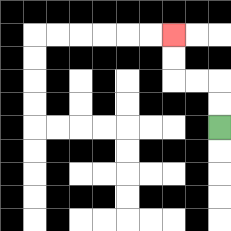{'start': '[9, 5]', 'end': '[7, 1]', 'path_directions': 'U,U,L,L,U,U', 'path_coordinates': '[[9, 5], [9, 4], [9, 3], [8, 3], [7, 3], [7, 2], [7, 1]]'}